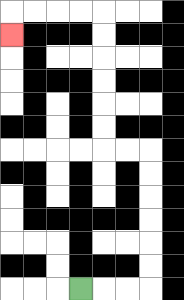{'start': '[3, 12]', 'end': '[0, 1]', 'path_directions': 'R,R,R,U,U,U,U,U,U,L,L,U,U,U,U,U,U,L,L,L,L,D', 'path_coordinates': '[[3, 12], [4, 12], [5, 12], [6, 12], [6, 11], [6, 10], [6, 9], [6, 8], [6, 7], [6, 6], [5, 6], [4, 6], [4, 5], [4, 4], [4, 3], [4, 2], [4, 1], [4, 0], [3, 0], [2, 0], [1, 0], [0, 0], [0, 1]]'}